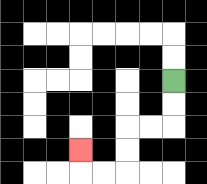{'start': '[7, 3]', 'end': '[3, 6]', 'path_directions': 'D,D,L,L,D,D,L,L,U', 'path_coordinates': '[[7, 3], [7, 4], [7, 5], [6, 5], [5, 5], [5, 6], [5, 7], [4, 7], [3, 7], [3, 6]]'}